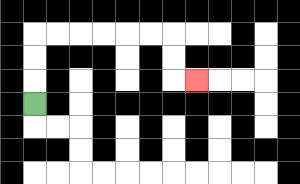{'start': '[1, 4]', 'end': '[8, 3]', 'path_directions': 'U,U,U,R,R,R,R,R,R,D,D,R', 'path_coordinates': '[[1, 4], [1, 3], [1, 2], [1, 1], [2, 1], [3, 1], [4, 1], [5, 1], [6, 1], [7, 1], [7, 2], [7, 3], [8, 3]]'}